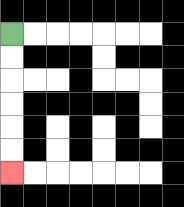{'start': '[0, 1]', 'end': '[0, 7]', 'path_directions': 'D,D,D,D,D,D', 'path_coordinates': '[[0, 1], [0, 2], [0, 3], [0, 4], [0, 5], [0, 6], [0, 7]]'}